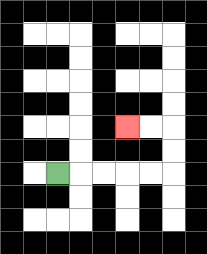{'start': '[2, 7]', 'end': '[5, 5]', 'path_directions': 'R,R,R,R,R,U,U,L,L', 'path_coordinates': '[[2, 7], [3, 7], [4, 7], [5, 7], [6, 7], [7, 7], [7, 6], [7, 5], [6, 5], [5, 5]]'}